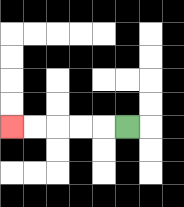{'start': '[5, 5]', 'end': '[0, 5]', 'path_directions': 'L,L,L,L,L', 'path_coordinates': '[[5, 5], [4, 5], [3, 5], [2, 5], [1, 5], [0, 5]]'}